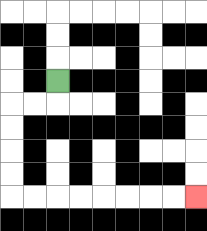{'start': '[2, 3]', 'end': '[8, 8]', 'path_directions': 'D,L,L,D,D,D,D,R,R,R,R,R,R,R,R', 'path_coordinates': '[[2, 3], [2, 4], [1, 4], [0, 4], [0, 5], [0, 6], [0, 7], [0, 8], [1, 8], [2, 8], [3, 8], [4, 8], [5, 8], [6, 8], [7, 8], [8, 8]]'}